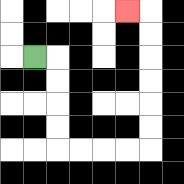{'start': '[1, 2]', 'end': '[5, 0]', 'path_directions': 'R,D,D,D,D,R,R,R,R,U,U,U,U,U,U,L', 'path_coordinates': '[[1, 2], [2, 2], [2, 3], [2, 4], [2, 5], [2, 6], [3, 6], [4, 6], [5, 6], [6, 6], [6, 5], [6, 4], [6, 3], [6, 2], [6, 1], [6, 0], [5, 0]]'}